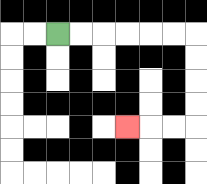{'start': '[2, 1]', 'end': '[5, 5]', 'path_directions': 'R,R,R,R,R,R,D,D,D,D,L,L,L', 'path_coordinates': '[[2, 1], [3, 1], [4, 1], [5, 1], [6, 1], [7, 1], [8, 1], [8, 2], [8, 3], [8, 4], [8, 5], [7, 5], [6, 5], [5, 5]]'}